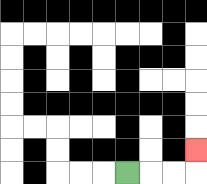{'start': '[5, 7]', 'end': '[8, 6]', 'path_directions': 'R,R,R,U', 'path_coordinates': '[[5, 7], [6, 7], [7, 7], [8, 7], [8, 6]]'}